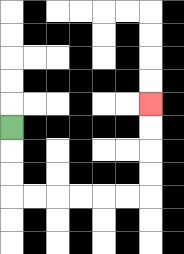{'start': '[0, 5]', 'end': '[6, 4]', 'path_directions': 'D,D,D,R,R,R,R,R,R,U,U,U,U', 'path_coordinates': '[[0, 5], [0, 6], [0, 7], [0, 8], [1, 8], [2, 8], [3, 8], [4, 8], [5, 8], [6, 8], [6, 7], [6, 6], [6, 5], [6, 4]]'}